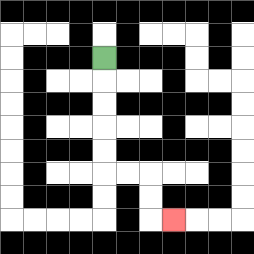{'start': '[4, 2]', 'end': '[7, 9]', 'path_directions': 'D,D,D,D,D,R,R,D,D,R', 'path_coordinates': '[[4, 2], [4, 3], [4, 4], [4, 5], [4, 6], [4, 7], [5, 7], [6, 7], [6, 8], [6, 9], [7, 9]]'}